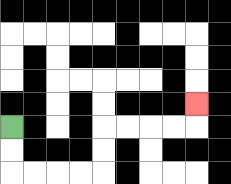{'start': '[0, 5]', 'end': '[8, 4]', 'path_directions': 'D,D,R,R,R,R,U,U,R,R,R,R,U', 'path_coordinates': '[[0, 5], [0, 6], [0, 7], [1, 7], [2, 7], [3, 7], [4, 7], [4, 6], [4, 5], [5, 5], [6, 5], [7, 5], [8, 5], [8, 4]]'}